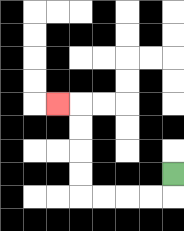{'start': '[7, 7]', 'end': '[2, 4]', 'path_directions': 'D,L,L,L,L,U,U,U,U,L', 'path_coordinates': '[[7, 7], [7, 8], [6, 8], [5, 8], [4, 8], [3, 8], [3, 7], [3, 6], [3, 5], [3, 4], [2, 4]]'}